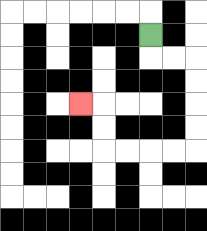{'start': '[6, 1]', 'end': '[3, 4]', 'path_directions': 'D,R,R,D,D,D,D,L,L,L,L,U,U,L', 'path_coordinates': '[[6, 1], [6, 2], [7, 2], [8, 2], [8, 3], [8, 4], [8, 5], [8, 6], [7, 6], [6, 6], [5, 6], [4, 6], [4, 5], [4, 4], [3, 4]]'}